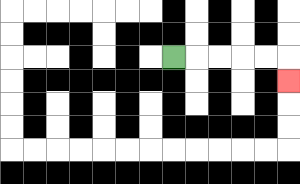{'start': '[7, 2]', 'end': '[12, 3]', 'path_directions': 'R,R,R,R,R,D', 'path_coordinates': '[[7, 2], [8, 2], [9, 2], [10, 2], [11, 2], [12, 2], [12, 3]]'}